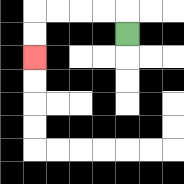{'start': '[5, 1]', 'end': '[1, 2]', 'path_directions': 'U,L,L,L,L,D,D', 'path_coordinates': '[[5, 1], [5, 0], [4, 0], [3, 0], [2, 0], [1, 0], [1, 1], [1, 2]]'}